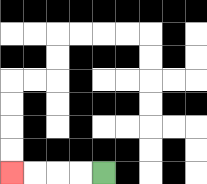{'start': '[4, 7]', 'end': '[0, 7]', 'path_directions': 'L,L,L,L', 'path_coordinates': '[[4, 7], [3, 7], [2, 7], [1, 7], [0, 7]]'}